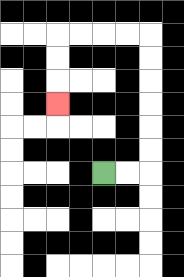{'start': '[4, 7]', 'end': '[2, 4]', 'path_directions': 'R,R,U,U,U,U,U,U,L,L,L,L,D,D,D', 'path_coordinates': '[[4, 7], [5, 7], [6, 7], [6, 6], [6, 5], [6, 4], [6, 3], [6, 2], [6, 1], [5, 1], [4, 1], [3, 1], [2, 1], [2, 2], [2, 3], [2, 4]]'}